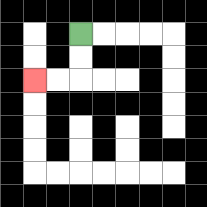{'start': '[3, 1]', 'end': '[1, 3]', 'path_directions': 'D,D,L,L', 'path_coordinates': '[[3, 1], [3, 2], [3, 3], [2, 3], [1, 3]]'}